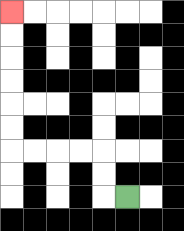{'start': '[5, 8]', 'end': '[0, 0]', 'path_directions': 'L,U,U,L,L,L,L,U,U,U,U,U,U', 'path_coordinates': '[[5, 8], [4, 8], [4, 7], [4, 6], [3, 6], [2, 6], [1, 6], [0, 6], [0, 5], [0, 4], [0, 3], [0, 2], [0, 1], [0, 0]]'}